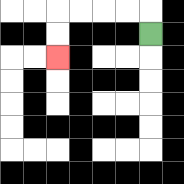{'start': '[6, 1]', 'end': '[2, 2]', 'path_directions': 'U,L,L,L,L,D,D', 'path_coordinates': '[[6, 1], [6, 0], [5, 0], [4, 0], [3, 0], [2, 0], [2, 1], [2, 2]]'}